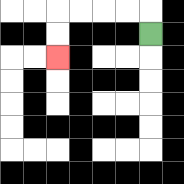{'start': '[6, 1]', 'end': '[2, 2]', 'path_directions': 'U,L,L,L,L,D,D', 'path_coordinates': '[[6, 1], [6, 0], [5, 0], [4, 0], [3, 0], [2, 0], [2, 1], [2, 2]]'}